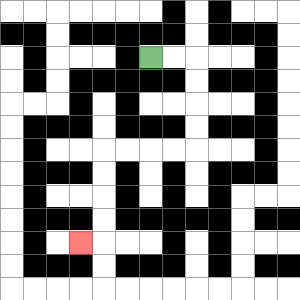{'start': '[6, 2]', 'end': '[3, 10]', 'path_directions': 'R,R,D,D,D,D,L,L,L,L,D,D,D,D,L', 'path_coordinates': '[[6, 2], [7, 2], [8, 2], [8, 3], [8, 4], [8, 5], [8, 6], [7, 6], [6, 6], [5, 6], [4, 6], [4, 7], [4, 8], [4, 9], [4, 10], [3, 10]]'}